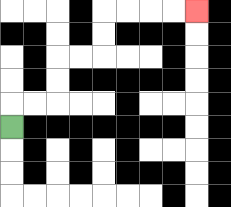{'start': '[0, 5]', 'end': '[8, 0]', 'path_directions': 'U,R,R,U,U,R,R,U,U,R,R,R,R', 'path_coordinates': '[[0, 5], [0, 4], [1, 4], [2, 4], [2, 3], [2, 2], [3, 2], [4, 2], [4, 1], [4, 0], [5, 0], [6, 0], [7, 0], [8, 0]]'}